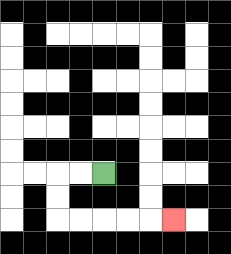{'start': '[4, 7]', 'end': '[7, 9]', 'path_directions': 'L,L,D,D,R,R,R,R,R', 'path_coordinates': '[[4, 7], [3, 7], [2, 7], [2, 8], [2, 9], [3, 9], [4, 9], [5, 9], [6, 9], [7, 9]]'}